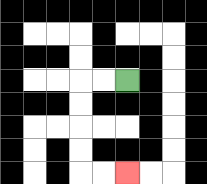{'start': '[5, 3]', 'end': '[5, 7]', 'path_directions': 'L,L,D,D,D,D,R,R', 'path_coordinates': '[[5, 3], [4, 3], [3, 3], [3, 4], [3, 5], [3, 6], [3, 7], [4, 7], [5, 7]]'}